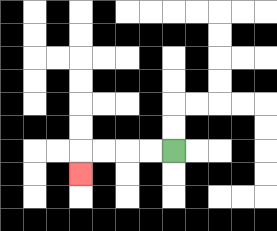{'start': '[7, 6]', 'end': '[3, 7]', 'path_directions': 'L,L,L,L,D', 'path_coordinates': '[[7, 6], [6, 6], [5, 6], [4, 6], [3, 6], [3, 7]]'}